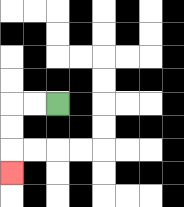{'start': '[2, 4]', 'end': '[0, 7]', 'path_directions': 'L,L,D,D,D', 'path_coordinates': '[[2, 4], [1, 4], [0, 4], [0, 5], [0, 6], [0, 7]]'}